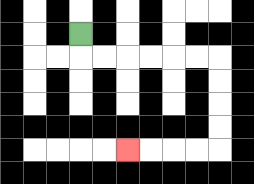{'start': '[3, 1]', 'end': '[5, 6]', 'path_directions': 'D,R,R,R,R,R,R,D,D,D,D,L,L,L,L', 'path_coordinates': '[[3, 1], [3, 2], [4, 2], [5, 2], [6, 2], [7, 2], [8, 2], [9, 2], [9, 3], [9, 4], [9, 5], [9, 6], [8, 6], [7, 6], [6, 6], [5, 6]]'}